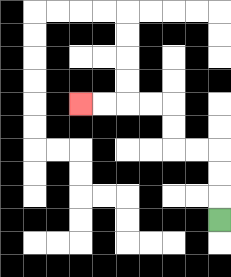{'start': '[9, 9]', 'end': '[3, 4]', 'path_directions': 'U,U,U,L,L,U,U,L,L,L,L', 'path_coordinates': '[[9, 9], [9, 8], [9, 7], [9, 6], [8, 6], [7, 6], [7, 5], [7, 4], [6, 4], [5, 4], [4, 4], [3, 4]]'}